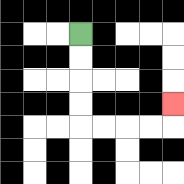{'start': '[3, 1]', 'end': '[7, 4]', 'path_directions': 'D,D,D,D,R,R,R,R,U', 'path_coordinates': '[[3, 1], [3, 2], [3, 3], [3, 4], [3, 5], [4, 5], [5, 5], [6, 5], [7, 5], [7, 4]]'}